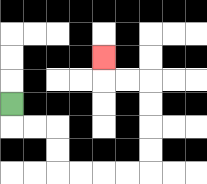{'start': '[0, 4]', 'end': '[4, 2]', 'path_directions': 'D,R,R,D,D,R,R,R,R,U,U,U,U,L,L,U', 'path_coordinates': '[[0, 4], [0, 5], [1, 5], [2, 5], [2, 6], [2, 7], [3, 7], [4, 7], [5, 7], [6, 7], [6, 6], [6, 5], [6, 4], [6, 3], [5, 3], [4, 3], [4, 2]]'}